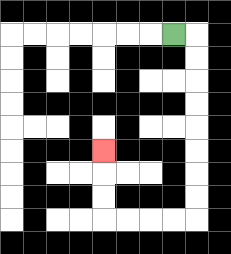{'start': '[7, 1]', 'end': '[4, 6]', 'path_directions': 'R,D,D,D,D,D,D,D,D,L,L,L,L,U,U,U', 'path_coordinates': '[[7, 1], [8, 1], [8, 2], [8, 3], [8, 4], [8, 5], [8, 6], [8, 7], [8, 8], [8, 9], [7, 9], [6, 9], [5, 9], [4, 9], [4, 8], [4, 7], [4, 6]]'}